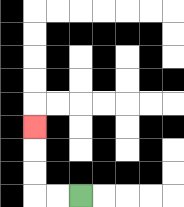{'start': '[3, 8]', 'end': '[1, 5]', 'path_directions': 'L,L,U,U,U', 'path_coordinates': '[[3, 8], [2, 8], [1, 8], [1, 7], [1, 6], [1, 5]]'}